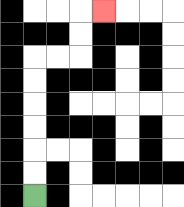{'start': '[1, 8]', 'end': '[4, 0]', 'path_directions': 'U,U,U,U,U,U,R,R,U,U,R', 'path_coordinates': '[[1, 8], [1, 7], [1, 6], [1, 5], [1, 4], [1, 3], [1, 2], [2, 2], [3, 2], [3, 1], [3, 0], [4, 0]]'}